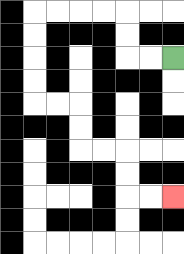{'start': '[7, 2]', 'end': '[7, 8]', 'path_directions': 'L,L,U,U,L,L,L,L,D,D,D,D,R,R,D,D,R,R,D,D,R,R', 'path_coordinates': '[[7, 2], [6, 2], [5, 2], [5, 1], [5, 0], [4, 0], [3, 0], [2, 0], [1, 0], [1, 1], [1, 2], [1, 3], [1, 4], [2, 4], [3, 4], [3, 5], [3, 6], [4, 6], [5, 6], [5, 7], [5, 8], [6, 8], [7, 8]]'}